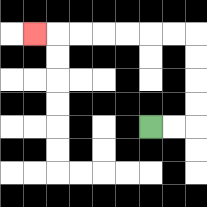{'start': '[6, 5]', 'end': '[1, 1]', 'path_directions': 'R,R,U,U,U,U,L,L,L,L,L,L,L', 'path_coordinates': '[[6, 5], [7, 5], [8, 5], [8, 4], [8, 3], [8, 2], [8, 1], [7, 1], [6, 1], [5, 1], [4, 1], [3, 1], [2, 1], [1, 1]]'}